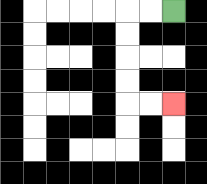{'start': '[7, 0]', 'end': '[7, 4]', 'path_directions': 'L,L,D,D,D,D,R,R', 'path_coordinates': '[[7, 0], [6, 0], [5, 0], [5, 1], [5, 2], [5, 3], [5, 4], [6, 4], [7, 4]]'}